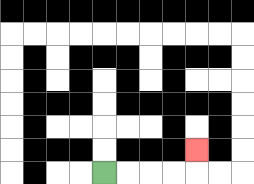{'start': '[4, 7]', 'end': '[8, 6]', 'path_directions': 'R,R,R,R,U', 'path_coordinates': '[[4, 7], [5, 7], [6, 7], [7, 7], [8, 7], [8, 6]]'}